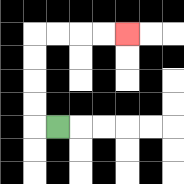{'start': '[2, 5]', 'end': '[5, 1]', 'path_directions': 'L,U,U,U,U,R,R,R,R', 'path_coordinates': '[[2, 5], [1, 5], [1, 4], [1, 3], [1, 2], [1, 1], [2, 1], [3, 1], [4, 1], [5, 1]]'}